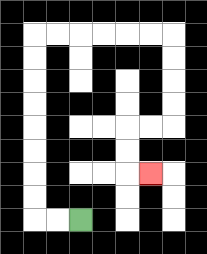{'start': '[3, 9]', 'end': '[6, 7]', 'path_directions': 'L,L,U,U,U,U,U,U,U,U,R,R,R,R,R,R,D,D,D,D,L,L,D,D,R', 'path_coordinates': '[[3, 9], [2, 9], [1, 9], [1, 8], [1, 7], [1, 6], [1, 5], [1, 4], [1, 3], [1, 2], [1, 1], [2, 1], [3, 1], [4, 1], [5, 1], [6, 1], [7, 1], [7, 2], [7, 3], [7, 4], [7, 5], [6, 5], [5, 5], [5, 6], [5, 7], [6, 7]]'}